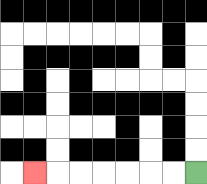{'start': '[8, 7]', 'end': '[1, 7]', 'path_directions': 'L,L,L,L,L,L,L', 'path_coordinates': '[[8, 7], [7, 7], [6, 7], [5, 7], [4, 7], [3, 7], [2, 7], [1, 7]]'}